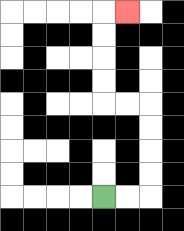{'start': '[4, 8]', 'end': '[5, 0]', 'path_directions': 'R,R,U,U,U,U,L,L,U,U,U,U,R', 'path_coordinates': '[[4, 8], [5, 8], [6, 8], [6, 7], [6, 6], [6, 5], [6, 4], [5, 4], [4, 4], [4, 3], [4, 2], [4, 1], [4, 0], [5, 0]]'}